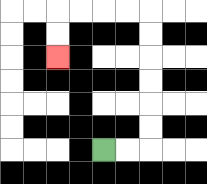{'start': '[4, 6]', 'end': '[2, 2]', 'path_directions': 'R,R,U,U,U,U,U,U,L,L,L,L,D,D', 'path_coordinates': '[[4, 6], [5, 6], [6, 6], [6, 5], [6, 4], [6, 3], [6, 2], [6, 1], [6, 0], [5, 0], [4, 0], [3, 0], [2, 0], [2, 1], [2, 2]]'}